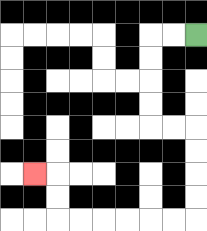{'start': '[8, 1]', 'end': '[1, 7]', 'path_directions': 'L,L,D,D,D,D,R,R,D,D,D,D,L,L,L,L,L,L,U,U,L', 'path_coordinates': '[[8, 1], [7, 1], [6, 1], [6, 2], [6, 3], [6, 4], [6, 5], [7, 5], [8, 5], [8, 6], [8, 7], [8, 8], [8, 9], [7, 9], [6, 9], [5, 9], [4, 9], [3, 9], [2, 9], [2, 8], [2, 7], [1, 7]]'}